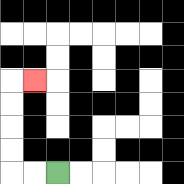{'start': '[2, 7]', 'end': '[1, 3]', 'path_directions': 'L,L,U,U,U,U,R', 'path_coordinates': '[[2, 7], [1, 7], [0, 7], [0, 6], [0, 5], [0, 4], [0, 3], [1, 3]]'}